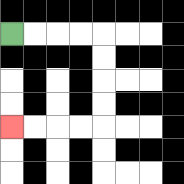{'start': '[0, 1]', 'end': '[0, 5]', 'path_directions': 'R,R,R,R,D,D,D,D,L,L,L,L', 'path_coordinates': '[[0, 1], [1, 1], [2, 1], [3, 1], [4, 1], [4, 2], [4, 3], [4, 4], [4, 5], [3, 5], [2, 5], [1, 5], [0, 5]]'}